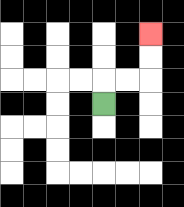{'start': '[4, 4]', 'end': '[6, 1]', 'path_directions': 'U,R,R,U,U', 'path_coordinates': '[[4, 4], [4, 3], [5, 3], [6, 3], [6, 2], [6, 1]]'}